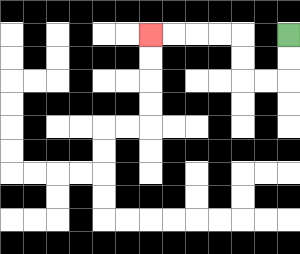{'start': '[12, 1]', 'end': '[6, 1]', 'path_directions': 'D,D,L,L,U,U,L,L,L,L', 'path_coordinates': '[[12, 1], [12, 2], [12, 3], [11, 3], [10, 3], [10, 2], [10, 1], [9, 1], [8, 1], [7, 1], [6, 1]]'}